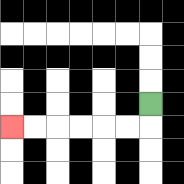{'start': '[6, 4]', 'end': '[0, 5]', 'path_directions': 'D,L,L,L,L,L,L', 'path_coordinates': '[[6, 4], [6, 5], [5, 5], [4, 5], [3, 5], [2, 5], [1, 5], [0, 5]]'}